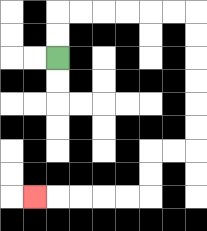{'start': '[2, 2]', 'end': '[1, 8]', 'path_directions': 'U,U,R,R,R,R,R,R,D,D,D,D,D,D,L,L,D,D,L,L,L,L,L', 'path_coordinates': '[[2, 2], [2, 1], [2, 0], [3, 0], [4, 0], [5, 0], [6, 0], [7, 0], [8, 0], [8, 1], [8, 2], [8, 3], [8, 4], [8, 5], [8, 6], [7, 6], [6, 6], [6, 7], [6, 8], [5, 8], [4, 8], [3, 8], [2, 8], [1, 8]]'}